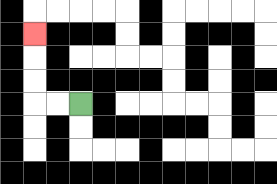{'start': '[3, 4]', 'end': '[1, 1]', 'path_directions': 'L,L,U,U,U', 'path_coordinates': '[[3, 4], [2, 4], [1, 4], [1, 3], [1, 2], [1, 1]]'}